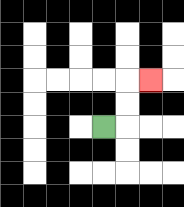{'start': '[4, 5]', 'end': '[6, 3]', 'path_directions': 'R,U,U,R', 'path_coordinates': '[[4, 5], [5, 5], [5, 4], [5, 3], [6, 3]]'}